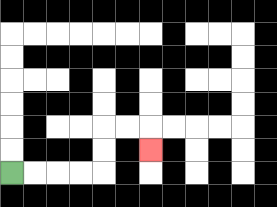{'start': '[0, 7]', 'end': '[6, 6]', 'path_directions': 'R,R,R,R,U,U,R,R,D', 'path_coordinates': '[[0, 7], [1, 7], [2, 7], [3, 7], [4, 7], [4, 6], [4, 5], [5, 5], [6, 5], [6, 6]]'}